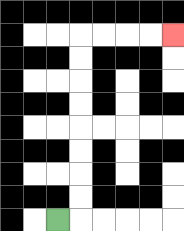{'start': '[2, 9]', 'end': '[7, 1]', 'path_directions': 'R,U,U,U,U,U,U,U,U,R,R,R,R', 'path_coordinates': '[[2, 9], [3, 9], [3, 8], [3, 7], [3, 6], [3, 5], [3, 4], [3, 3], [3, 2], [3, 1], [4, 1], [5, 1], [6, 1], [7, 1]]'}